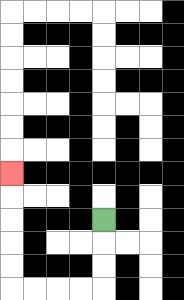{'start': '[4, 9]', 'end': '[0, 7]', 'path_directions': 'D,D,D,L,L,L,L,U,U,U,U,U', 'path_coordinates': '[[4, 9], [4, 10], [4, 11], [4, 12], [3, 12], [2, 12], [1, 12], [0, 12], [0, 11], [0, 10], [0, 9], [0, 8], [0, 7]]'}